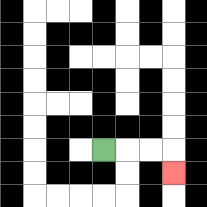{'start': '[4, 6]', 'end': '[7, 7]', 'path_directions': 'R,R,R,D', 'path_coordinates': '[[4, 6], [5, 6], [6, 6], [7, 6], [7, 7]]'}